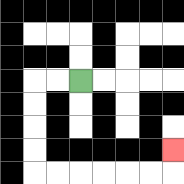{'start': '[3, 3]', 'end': '[7, 6]', 'path_directions': 'L,L,D,D,D,D,R,R,R,R,R,R,U', 'path_coordinates': '[[3, 3], [2, 3], [1, 3], [1, 4], [1, 5], [1, 6], [1, 7], [2, 7], [3, 7], [4, 7], [5, 7], [6, 7], [7, 7], [7, 6]]'}